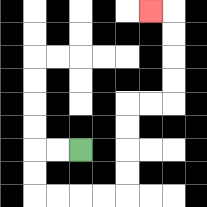{'start': '[3, 6]', 'end': '[6, 0]', 'path_directions': 'L,L,D,D,R,R,R,R,U,U,U,U,R,R,U,U,U,U,L', 'path_coordinates': '[[3, 6], [2, 6], [1, 6], [1, 7], [1, 8], [2, 8], [3, 8], [4, 8], [5, 8], [5, 7], [5, 6], [5, 5], [5, 4], [6, 4], [7, 4], [7, 3], [7, 2], [7, 1], [7, 0], [6, 0]]'}